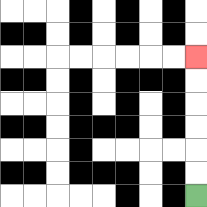{'start': '[8, 8]', 'end': '[8, 2]', 'path_directions': 'U,U,U,U,U,U', 'path_coordinates': '[[8, 8], [8, 7], [8, 6], [8, 5], [8, 4], [8, 3], [8, 2]]'}